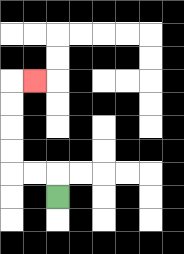{'start': '[2, 8]', 'end': '[1, 3]', 'path_directions': 'U,L,L,U,U,U,U,R', 'path_coordinates': '[[2, 8], [2, 7], [1, 7], [0, 7], [0, 6], [0, 5], [0, 4], [0, 3], [1, 3]]'}